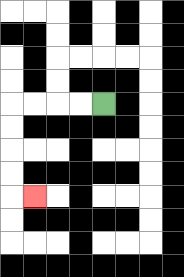{'start': '[4, 4]', 'end': '[1, 8]', 'path_directions': 'L,L,L,L,D,D,D,D,R', 'path_coordinates': '[[4, 4], [3, 4], [2, 4], [1, 4], [0, 4], [0, 5], [0, 6], [0, 7], [0, 8], [1, 8]]'}